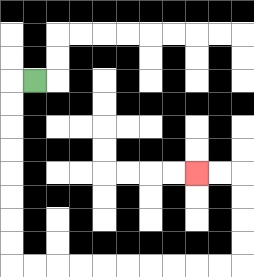{'start': '[1, 3]', 'end': '[8, 7]', 'path_directions': 'L,D,D,D,D,D,D,D,D,R,R,R,R,R,R,R,R,R,R,U,U,U,U,L,L', 'path_coordinates': '[[1, 3], [0, 3], [0, 4], [0, 5], [0, 6], [0, 7], [0, 8], [0, 9], [0, 10], [0, 11], [1, 11], [2, 11], [3, 11], [4, 11], [5, 11], [6, 11], [7, 11], [8, 11], [9, 11], [10, 11], [10, 10], [10, 9], [10, 8], [10, 7], [9, 7], [8, 7]]'}